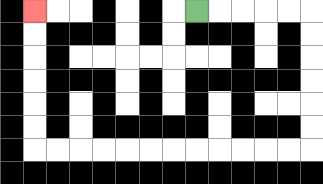{'start': '[8, 0]', 'end': '[1, 0]', 'path_directions': 'R,R,R,R,R,D,D,D,D,D,D,L,L,L,L,L,L,L,L,L,L,L,L,U,U,U,U,U,U', 'path_coordinates': '[[8, 0], [9, 0], [10, 0], [11, 0], [12, 0], [13, 0], [13, 1], [13, 2], [13, 3], [13, 4], [13, 5], [13, 6], [12, 6], [11, 6], [10, 6], [9, 6], [8, 6], [7, 6], [6, 6], [5, 6], [4, 6], [3, 6], [2, 6], [1, 6], [1, 5], [1, 4], [1, 3], [1, 2], [1, 1], [1, 0]]'}